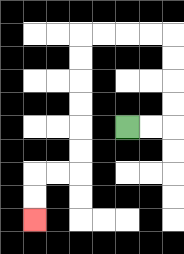{'start': '[5, 5]', 'end': '[1, 9]', 'path_directions': 'R,R,U,U,U,U,L,L,L,L,D,D,D,D,D,D,L,L,D,D', 'path_coordinates': '[[5, 5], [6, 5], [7, 5], [7, 4], [7, 3], [7, 2], [7, 1], [6, 1], [5, 1], [4, 1], [3, 1], [3, 2], [3, 3], [3, 4], [3, 5], [3, 6], [3, 7], [2, 7], [1, 7], [1, 8], [1, 9]]'}